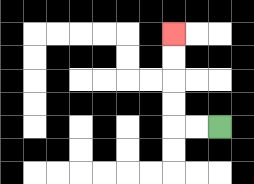{'start': '[9, 5]', 'end': '[7, 1]', 'path_directions': 'L,L,U,U,U,U', 'path_coordinates': '[[9, 5], [8, 5], [7, 5], [7, 4], [7, 3], [7, 2], [7, 1]]'}